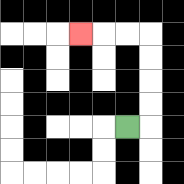{'start': '[5, 5]', 'end': '[3, 1]', 'path_directions': 'R,U,U,U,U,L,L,L', 'path_coordinates': '[[5, 5], [6, 5], [6, 4], [6, 3], [6, 2], [6, 1], [5, 1], [4, 1], [3, 1]]'}